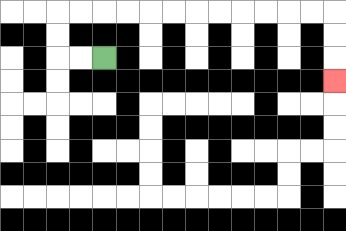{'start': '[4, 2]', 'end': '[14, 3]', 'path_directions': 'L,L,U,U,R,R,R,R,R,R,R,R,R,R,R,R,D,D,D', 'path_coordinates': '[[4, 2], [3, 2], [2, 2], [2, 1], [2, 0], [3, 0], [4, 0], [5, 0], [6, 0], [7, 0], [8, 0], [9, 0], [10, 0], [11, 0], [12, 0], [13, 0], [14, 0], [14, 1], [14, 2], [14, 3]]'}